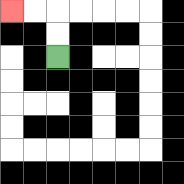{'start': '[2, 2]', 'end': '[0, 0]', 'path_directions': 'U,U,L,L', 'path_coordinates': '[[2, 2], [2, 1], [2, 0], [1, 0], [0, 0]]'}